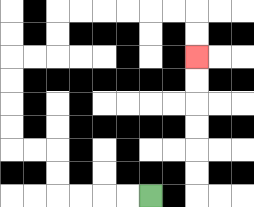{'start': '[6, 8]', 'end': '[8, 2]', 'path_directions': 'L,L,L,L,U,U,L,L,U,U,U,U,R,R,U,U,R,R,R,R,R,R,D,D', 'path_coordinates': '[[6, 8], [5, 8], [4, 8], [3, 8], [2, 8], [2, 7], [2, 6], [1, 6], [0, 6], [0, 5], [0, 4], [0, 3], [0, 2], [1, 2], [2, 2], [2, 1], [2, 0], [3, 0], [4, 0], [5, 0], [6, 0], [7, 0], [8, 0], [8, 1], [8, 2]]'}